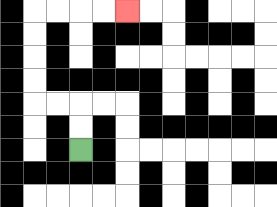{'start': '[3, 6]', 'end': '[5, 0]', 'path_directions': 'U,U,L,L,U,U,U,U,R,R,R,R', 'path_coordinates': '[[3, 6], [3, 5], [3, 4], [2, 4], [1, 4], [1, 3], [1, 2], [1, 1], [1, 0], [2, 0], [3, 0], [4, 0], [5, 0]]'}